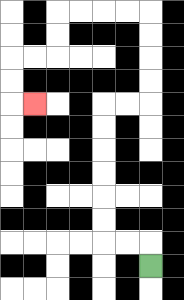{'start': '[6, 11]', 'end': '[1, 4]', 'path_directions': 'U,L,L,U,U,U,U,U,U,R,R,U,U,U,U,L,L,L,L,D,D,L,L,D,D,R', 'path_coordinates': '[[6, 11], [6, 10], [5, 10], [4, 10], [4, 9], [4, 8], [4, 7], [4, 6], [4, 5], [4, 4], [5, 4], [6, 4], [6, 3], [6, 2], [6, 1], [6, 0], [5, 0], [4, 0], [3, 0], [2, 0], [2, 1], [2, 2], [1, 2], [0, 2], [0, 3], [0, 4], [1, 4]]'}